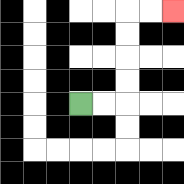{'start': '[3, 4]', 'end': '[7, 0]', 'path_directions': 'R,R,U,U,U,U,R,R', 'path_coordinates': '[[3, 4], [4, 4], [5, 4], [5, 3], [5, 2], [5, 1], [5, 0], [6, 0], [7, 0]]'}